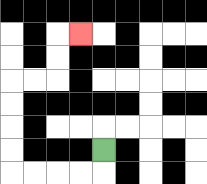{'start': '[4, 6]', 'end': '[3, 1]', 'path_directions': 'D,L,L,L,L,U,U,U,U,R,R,U,U,R', 'path_coordinates': '[[4, 6], [4, 7], [3, 7], [2, 7], [1, 7], [0, 7], [0, 6], [0, 5], [0, 4], [0, 3], [1, 3], [2, 3], [2, 2], [2, 1], [3, 1]]'}